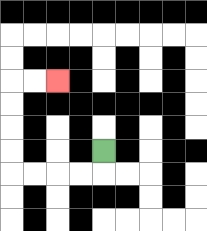{'start': '[4, 6]', 'end': '[2, 3]', 'path_directions': 'D,L,L,L,L,U,U,U,U,R,R', 'path_coordinates': '[[4, 6], [4, 7], [3, 7], [2, 7], [1, 7], [0, 7], [0, 6], [0, 5], [0, 4], [0, 3], [1, 3], [2, 3]]'}